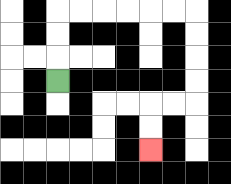{'start': '[2, 3]', 'end': '[6, 6]', 'path_directions': 'U,U,U,R,R,R,R,R,R,D,D,D,D,L,L,D,D', 'path_coordinates': '[[2, 3], [2, 2], [2, 1], [2, 0], [3, 0], [4, 0], [5, 0], [6, 0], [7, 0], [8, 0], [8, 1], [8, 2], [8, 3], [8, 4], [7, 4], [6, 4], [6, 5], [6, 6]]'}